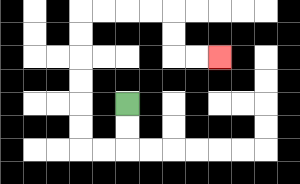{'start': '[5, 4]', 'end': '[9, 2]', 'path_directions': 'D,D,L,L,U,U,U,U,U,U,R,R,R,R,D,D,R,R', 'path_coordinates': '[[5, 4], [5, 5], [5, 6], [4, 6], [3, 6], [3, 5], [3, 4], [3, 3], [3, 2], [3, 1], [3, 0], [4, 0], [5, 0], [6, 0], [7, 0], [7, 1], [7, 2], [8, 2], [9, 2]]'}